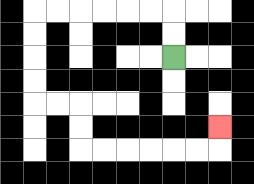{'start': '[7, 2]', 'end': '[9, 5]', 'path_directions': 'U,U,L,L,L,L,L,L,D,D,D,D,R,R,D,D,R,R,R,R,R,R,U', 'path_coordinates': '[[7, 2], [7, 1], [7, 0], [6, 0], [5, 0], [4, 0], [3, 0], [2, 0], [1, 0], [1, 1], [1, 2], [1, 3], [1, 4], [2, 4], [3, 4], [3, 5], [3, 6], [4, 6], [5, 6], [6, 6], [7, 6], [8, 6], [9, 6], [9, 5]]'}